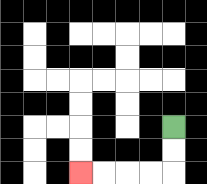{'start': '[7, 5]', 'end': '[3, 7]', 'path_directions': 'D,D,L,L,L,L', 'path_coordinates': '[[7, 5], [7, 6], [7, 7], [6, 7], [5, 7], [4, 7], [3, 7]]'}